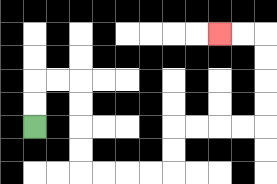{'start': '[1, 5]', 'end': '[9, 1]', 'path_directions': 'U,U,R,R,D,D,D,D,R,R,R,R,U,U,R,R,R,R,U,U,U,U,L,L', 'path_coordinates': '[[1, 5], [1, 4], [1, 3], [2, 3], [3, 3], [3, 4], [3, 5], [3, 6], [3, 7], [4, 7], [5, 7], [6, 7], [7, 7], [7, 6], [7, 5], [8, 5], [9, 5], [10, 5], [11, 5], [11, 4], [11, 3], [11, 2], [11, 1], [10, 1], [9, 1]]'}